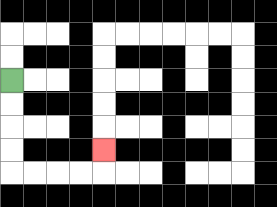{'start': '[0, 3]', 'end': '[4, 6]', 'path_directions': 'D,D,D,D,R,R,R,R,U', 'path_coordinates': '[[0, 3], [0, 4], [0, 5], [0, 6], [0, 7], [1, 7], [2, 7], [3, 7], [4, 7], [4, 6]]'}